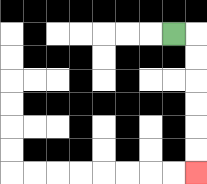{'start': '[7, 1]', 'end': '[8, 7]', 'path_directions': 'R,D,D,D,D,D,D', 'path_coordinates': '[[7, 1], [8, 1], [8, 2], [8, 3], [8, 4], [8, 5], [8, 6], [8, 7]]'}